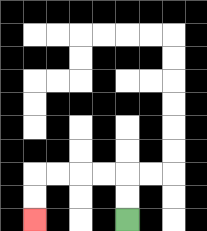{'start': '[5, 9]', 'end': '[1, 9]', 'path_directions': 'U,U,L,L,L,L,D,D', 'path_coordinates': '[[5, 9], [5, 8], [5, 7], [4, 7], [3, 7], [2, 7], [1, 7], [1, 8], [1, 9]]'}